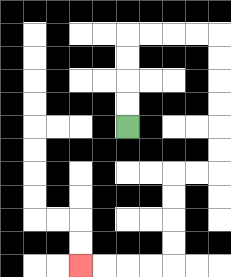{'start': '[5, 5]', 'end': '[3, 11]', 'path_directions': 'U,U,U,U,R,R,R,R,D,D,D,D,D,D,L,L,D,D,D,D,L,L,L,L', 'path_coordinates': '[[5, 5], [5, 4], [5, 3], [5, 2], [5, 1], [6, 1], [7, 1], [8, 1], [9, 1], [9, 2], [9, 3], [9, 4], [9, 5], [9, 6], [9, 7], [8, 7], [7, 7], [7, 8], [7, 9], [7, 10], [7, 11], [6, 11], [5, 11], [4, 11], [3, 11]]'}